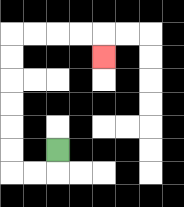{'start': '[2, 6]', 'end': '[4, 2]', 'path_directions': 'D,L,L,U,U,U,U,U,U,R,R,R,R,D', 'path_coordinates': '[[2, 6], [2, 7], [1, 7], [0, 7], [0, 6], [0, 5], [0, 4], [0, 3], [0, 2], [0, 1], [1, 1], [2, 1], [3, 1], [4, 1], [4, 2]]'}